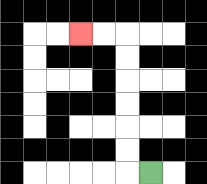{'start': '[6, 7]', 'end': '[3, 1]', 'path_directions': 'L,U,U,U,U,U,U,L,L', 'path_coordinates': '[[6, 7], [5, 7], [5, 6], [5, 5], [5, 4], [5, 3], [5, 2], [5, 1], [4, 1], [3, 1]]'}